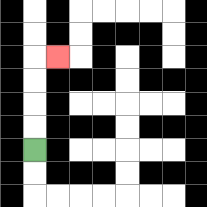{'start': '[1, 6]', 'end': '[2, 2]', 'path_directions': 'U,U,U,U,R', 'path_coordinates': '[[1, 6], [1, 5], [1, 4], [1, 3], [1, 2], [2, 2]]'}